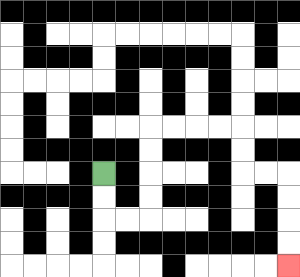{'start': '[4, 7]', 'end': '[12, 11]', 'path_directions': 'D,D,R,R,U,U,U,U,R,R,R,R,D,D,R,R,D,D,D,D', 'path_coordinates': '[[4, 7], [4, 8], [4, 9], [5, 9], [6, 9], [6, 8], [6, 7], [6, 6], [6, 5], [7, 5], [8, 5], [9, 5], [10, 5], [10, 6], [10, 7], [11, 7], [12, 7], [12, 8], [12, 9], [12, 10], [12, 11]]'}